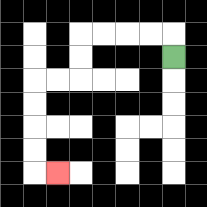{'start': '[7, 2]', 'end': '[2, 7]', 'path_directions': 'U,L,L,L,L,D,D,L,L,D,D,D,D,R', 'path_coordinates': '[[7, 2], [7, 1], [6, 1], [5, 1], [4, 1], [3, 1], [3, 2], [3, 3], [2, 3], [1, 3], [1, 4], [1, 5], [1, 6], [1, 7], [2, 7]]'}